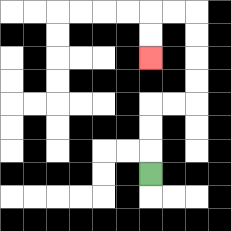{'start': '[6, 7]', 'end': '[6, 2]', 'path_directions': 'U,U,U,R,R,U,U,U,U,L,L,D,D', 'path_coordinates': '[[6, 7], [6, 6], [6, 5], [6, 4], [7, 4], [8, 4], [8, 3], [8, 2], [8, 1], [8, 0], [7, 0], [6, 0], [6, 1], [6, 2]]'}